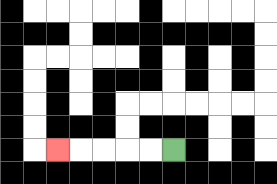{'start': '[7, 6]', 'end': '[2, 6]', 'path_directions': 'L,L,L,L,L', 'path_coordinates': '[[7, 6], [6, 6], [5, 6], [4, 6], [3, 6], [2, 6]]'}